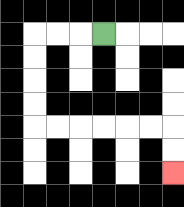{'start': '[4, 1]', 'end': '[7, 7]', 'path_directions': 'L,L,L,D,D,D,D,R,R,R,R,R,R,D,D', 'path_coordinates': '[[4, 1], [3, 1], [2, 1], [1, 1], [1, 2], [1, 3], [1, 4], [1, 5], [2, 5], [3, 5], [4, 5], [5, 5], [6, 5], [7, 5], [7, 6], [7, 7]]'}